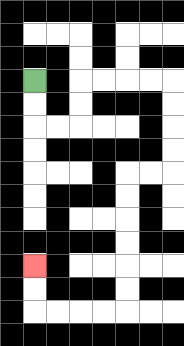{'start': '[1, 3]', 'end': '[1, 11]', 'path_directions': 'D,D,R,R,U,U,R,R,R,R,D,D,D,D,L,L,D,D,D,D,D,D,L,L,L,L,U,U', 'path_coordinates': '[[1, 3], [1, 4], [1, 5], [2, 5], [3, 5], [3, 4], [3, 3], [4, 3], [5, 3], [6, 3], [7, 3], [7, 4], [7, 5], [7, 6], [7, 7], [6, 7], [5, 7], [5, 8], [5, 9], [5, 10], [5, 11], [5, 12], [5, 13], [4, 13], [3, 13], [2, 13], [1, 13], [1, 12], [1, 11]]'}